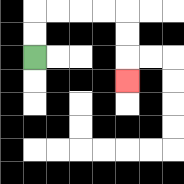{'start': '[1, 2]', 'end': '[5, 3]', 'path_directions': 'U,U,R,R,R,R,D,D,D', 'path_coordinates': '[[1, 2], [1, 1], [1, 0], [2, 0], [3, 0], [4, 0], [5, 0], [5, 1], [5, 2], [5, 3]]'}